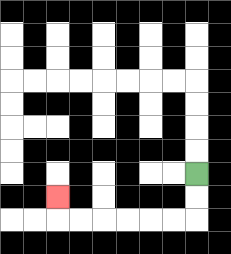{'start': '[8, 7]', 'end': '[2, 8]', 'path_directions': 'D,D,L,L,L,L,L,L,U', 'path_coordinates': '[[8, 7], [8, 8], [8, 9], [7, 9], [6, 9], [5, 9], [4, 9], [3, 9], [2, 9], [2, 8]]'}